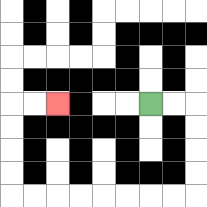{'start': '[6, 4]', 'end': '[2, 4]', 'path_directions': 'R,R,D,D,D,D,L,L,L,L,L,L,L,L,U,U,U,U,R,R', 'path_coordinates': '[[6, 4], [7, 4], [8, 4], [8, 5], [8, 6], [8, 7], [8, 8], [7, 8], [6, 8], [5, 8], [4, 8], [3, 8], [2, 8], [1, 8], [0, 8], [0, 7], [0, 6], [0, 5], [0, 4], [1, 4], [2, 4]]'}